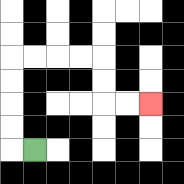{'start': '[1, 6]', 'end': '[6, 4]', 'path_directions': 'L,U,U,U,U,R,R,R,R,D,D,R,R', 'path_coordinates': '[[1, 6], [0, 6], [0, 5], [0, 4], [0, 3], [0, 2], [1, 2], [2, 2], [3, 2], [4, 2], [4, 3], [4, 4], [5, 4], [6, 4]]'}